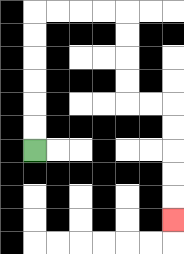{'start': '[1, 6]', 'end': '[7, 9]', 'path_directions': 'U,U,U,U,U,U,R,R,R,R,D,D,D,D,R,R,D,D,D,D,D', 'path_coordinates': '[[1, 6], [1, 5], [1, 4], [1, 3], [1, 2], [1, 1], [1, 0], [2, 0], [3, 0], [4, 0], [5, 0], [5, 1], [5, 2], [5, 3], [5, 4], [6, 4], [7, 4], [7, 5], [7, 6], [7, 7], [7, 8], [7, 9]]'}